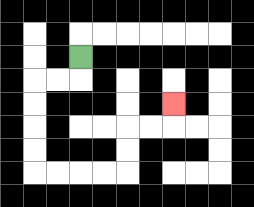{'start': '[3, 2]', 'end': '[7, 4]', 'path_directions': 'D,L,L,D,D,D,D,R,R,R,R,U,U,R,R,U', 'path_coordinates': '[[3, 2], [3, 3], [2, 3], [1, 3], [1, 4], [1, 5], [1, 6], [1, 7], [2, 7], [3, 7], [4, 7], [5, 7], [5, 6], [5, 5], [6, 5], [7, 5], [7, 4]]'}